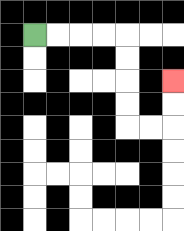{'start': '[1, 1]', 'end': '[7, 3]', 'path_directions': 'R,R,R,R,D,D,D,D,R,R,U,U', 'path_coordinates': '[[1, 1], [2, 1], [3, 1], [4, 1], [5, 1], [5, 2], [5, 3], [5, 4], [5, 5], [6, 5], [7, 5], [7, 4], [7, 3]]'}